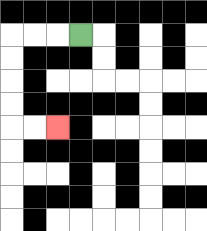{'start': '[3, 1]', 'end': '[2, 5]', 'path_directions': 'L,L,L,D,D,D,D,R,R', 'path_coordinates': '[[3, 1], [2, 1], [1, 1], [0, 1], [0, 2], [0, 3], [0, 4], [0, 5], [1, 5], [2, 5]]'}